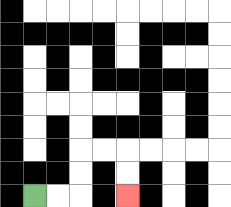{'start': '[1, 8]', 'end': '[5, 8]', 'path_directions': 'R,R,U,U,R,R,D,D', 'path_coordinates': '[[1, 8], [2, 8], [3, 8], [3, 7], [3, 6], [4, 6], [5, 6], [5, 7], [5, 8]]'}